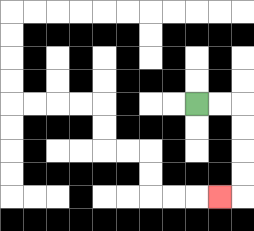{'start': '[8, 4]', 'end': '[9, 8]', 'path_directions': 'R,R,D,D,D,D,L', 'path_coordinates': '[[8, 4], [9, 4], [10, 4], [10, 5], [10, 6], [10, 7], [10, 8], [9, 8]]'}